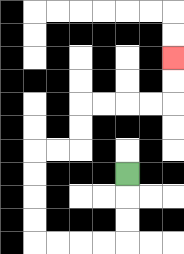{'start': '[5, 7]', 'end': '[7, 2]', 'path_directions': 'D,D,D,L,L,L,L,U,U,U,U,R,R,U,U,R,R,R,R,U,U', 'path_coordinates': '[[5, 7], [5, 8], [5, 9], [5, 10], [4, 10], [3, 10], [2, 10], [1, 10], [1, 9], [1, 8], [1, 7], [1, 6], [2, 6], [3, 6], [3, 5], [3, 4], [4, 4], [5, 4], [6, 4], [7, 4], [7, 3], [7, 2]]'}